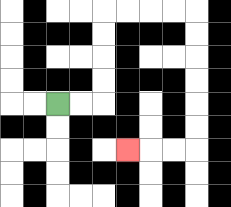{'start': '[2, 4]', 'end': '[5, 6]', 'path_directions': 'R,R,U,U,U,U,R,R,R,R,D,D,D,D,D,D,L,L,L', 'path_coordinates': '[[2, 4], [3, 4], [4, 4], [4, 3], [4, 2], [4, 1], [4, 0], [5, 0], [6, 0], [7, 0], [8, 0], [8, 1], [8, 2], [8, 3], [8, 4], [8, 5], [8, 6], [7, 6], [6, 6], [5, 6]]'}